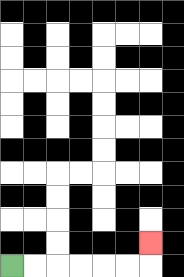{'start': '[0, 11]', 'end': '[6, 10]', 'path_directions': 'R,R,R,R,R,R,U', 'path_coordinates': '[[0, 11], [1, 11], [2, 11], [3, 11], [4, 11], [5, 11], [6, 11], [6, 10]]'}